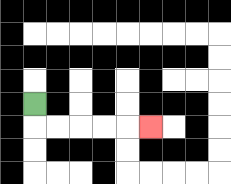{'start': '[1, 4]', 'end': '[6, 5]', 'path_directions': 'D,R,R,R,R,R', 'path_coordinates': '[[1, 4], [1, 5], [2, 5], [3, 5], [4, 5], [5, 5], [6, 5]]'}